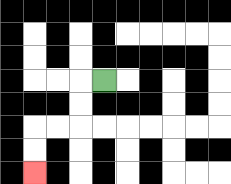{'start': '[4, 3]', 'end': '[1, 7]', 'path_directions': 'L,D,D,L,L,D,D', 'path_coordinates': '[[4, 3], [3, 3], [3, 4], [3, 5], [2, 5], [1, 5], [1, 6], [1, 7]]'}